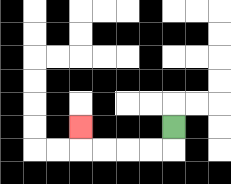{'start': '[7, 5]', 'end': '[3, 5]', 'path_directions': 'D,L,L,L,L,U', 'path_coordinates': '[[7, 5], [7, 6], [6, 6], [5, 6], [4, 6], [3, 6], [3, 5]]'}